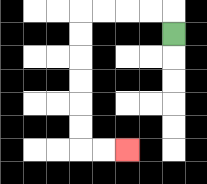{'start': '[7, 1]', 'end': '[5, 6]', 'path_directions': 'U,L,L,L,L,D,D,D,D,D,D,R,R', 'path_coordinates': '[[7, 1], [7, 0], [6, 0], [5, 0], [4, 0], [3, 0], [3, 1], [3, 2], [3, 3], [3, 4], [3, 5], [3, 6], [4, 6], [5, 6]]'}